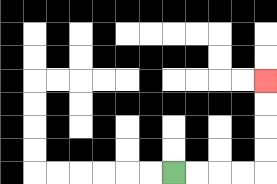{'start': '[7, 7]', 'end': '[11, 3]', 'path_directions': 'R,R,R,R,U,U,U,U', 'path_coordinates': '[[7, 7], [8, 7], [9, 7], [10, 7], [11, 7], [11, 6], [11, 5], [11, 4], [11, 3]]'}